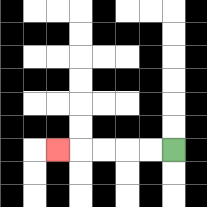{'start': '[7, 6]', 'end': '[2, 6]', 'path_directions': 'L,L,L,L,L', 'path_coordinates': '[[7, 6], [6, 6], [5, 6], [4, 6], [3, 6], [2, 6]]'}